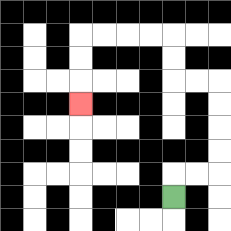{'start': '[7, 8]', 'end': '[3, 4]', 'path_directions': 'U,R,R,U,U,U,U,L,L,U,U,L,L,L,L,D,D,D', 'path_coordinates': '[[7, 8], [7, 7], [8, 7], [9, 7], [9, 6], [9, 5], [9, 4], [9, 3], [8, 3], [7, 3], [7, 2], [7, 1], [6, 1], [5, 1], [4, 1], [3, 1], [3, 2], [3, 3], [3, 4]]'}